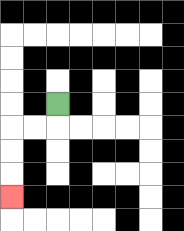{'start': '[2, 4]', 'end': '[0, 8]', 'path_directions': 'D,L,L,D,D,D', 'path_coordinates': '[[2, 4], [2, 5], [1, 5], [0, 5], [0, 6], [0, 7], [0, 8]]'}